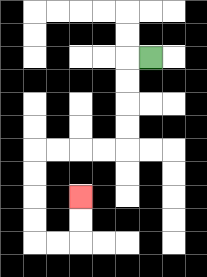{'start': '[6, 2]', 'end': '[3, 8]', 'path_directions': 'L,D,D,D,D,L,L,L,L,D,D,D,D,R,R,U,U', 'path_coordinates': '[[6, 2], [5, 2], [5, 3], [5, 4], [5, 5], [5, 6], [4, 6], [3, 6], [2, 6], [1, 6], [1, 7], [1, 8], [1, 9], [1, 10], [2, 10], [3, 10], [3, 9], [3, 8]]'}